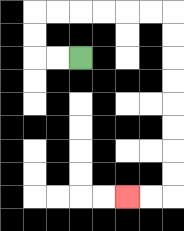{'start': '[3, 2]', 'end': '[5, 8]', 'path_directions': 'L,L,U,U,R,R,R,R,R,R,D,D,D,D,D,D,D,D,L,L', 'path_coordinates': '[[3, 2], [2, 2], [1, 2], [1, 1], [1, 0], [2, 0], [3, 0], [4, 0], [5, 0], [6, 0], [7, 0], [7, 1], [7, 2], [7, 3], [7, 4], [7, 5], [7, 6], [7, 7], [7, 8], [6, 8], [5, 8]]'}